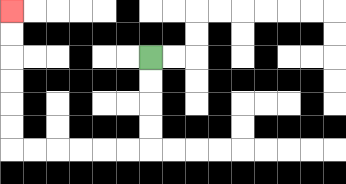{'start': '[6, 2]', 'end': '[0, 0]', 'path_directions': 'D,D,D,D,L,L,L,L,L,L,U,U,U,U,U,U', 'path_coordinates': '[[6, 2], [6, 3], [6, 4], [6, 5], [6, 6], [5, 6], [4, 6], [3, 6], [2, 6], [1, 6], [0, 6], [0, 5], [0, 4], [0, 3], [0, 2], [0, 1], [0, 0]]'}